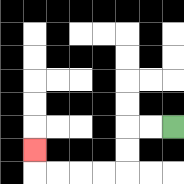{'start': '[7, 5]', 'end': '[1, 6]', 'path_directions': 'L,L,D,D,L,L,L,L,U', 'path_coordinates': '[[7, 5], [6, 5], [5, 5], [5, 6], [5, 7], [4, 7], [3, 7], [2, 7], [1, 7], [1, 6]]'}